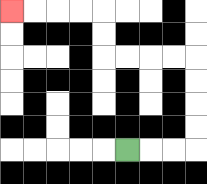{'start': '[5, 6]', 'end': '[0, 0]', 'path_directions': 'R,R,R,U,U,U,U,L,L,L,L,U,U,L,L,L,L', 'path_coordinates': '[[5, 6], [6, 6], [7, 6], [8, 6], [8, 5], [8, 4], [8, 3], [8, 2], [7, 2], [6, 2], [5, 2], [4, 2], [4, 1], [4, 0], [3, 0], [2, 0], [1, 0], [0, 0]]'}